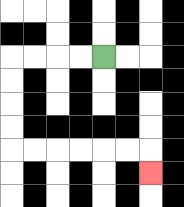{'start': '[4, 2]', 'end': '[6, 7]', 'path_directions': 'L,L,L,L,D,D,D,D,R,R,R,R,R,R,D', 'path_coordinates': '[[4, 2], [3, 2], [2, 2], [1, 2], [0, 2], [0, 3], [0, 4], [0, 5], [0, 6], [1, 6], [2, 6], [3, 6], [4, 6], [5, 6], [6, 6], [6, 7]]'}